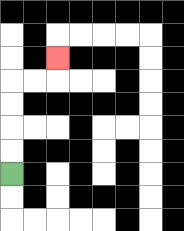{'start': '[0, 7]', 'end': '[2, 2]', 'path_directions': 'U,U,U,U,R,R,U', 'path_coordinates': '[[0, 7], [0, 6], [0, 5], [0, 4], [0, 3], [1, 3], [2, 3], [2, 2]]'}